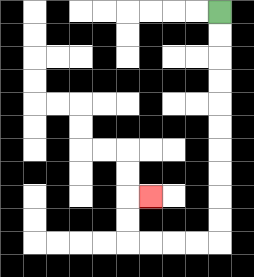{'start': '[9, 0]', 'end': '[6, 8]', 'path_directions': 'D,D,D,D,D,D,D,D,D,D,L,L,L,L,U,U,R', 'path_coordinates': '[[9, 0], [9, 1], [9, 2], [9, 3], [9, 4], [9, 5], [9, 6], [9, 7], [9, 8], [9, 9], [9, 10], [8, 10], [7, 10], [6, 10], [5, 10], [5, 9], [5, 8], [6, 8]]'}